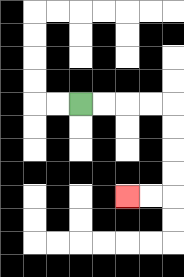{'start': '[3, 4]', 'end': '[5, 8]', 'path_directions': 'R,R,R,R,D,D,D,D,L,L', 'path_coordinates': '[[3, 4], [4, 4], [5, 4], [6, 4], [7, 4], [7, 5], [7, 6], [7, 7], [7, 8], [6, 8], [5, 8]]'}